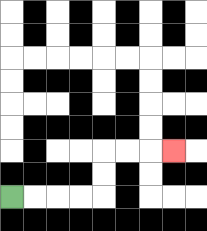{'start': '[0, 8]', 'end': '[7, 6]', 'path_directions': 'R,R,R,R,U,U,R,R,R', 'path_coordinates': '[[0, 8], [1, 8], [2, 8], [3, 8], [4, 8], [4, 7], [4, 6], [5, 6], [6, 6], [7, 6]]'}